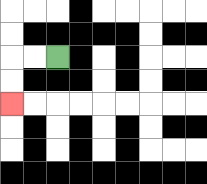{'start': '[2, 2]', 'end': '[0, 4]', 'path_directions': 'L,L,D,D', 'path_coordinates': '[[2, 2], [1, 2], [0, 2], [0, 3], [0, 4]]'}